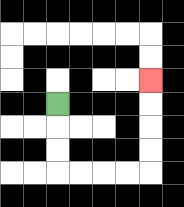{'start': '[2, 4]', 'end': '[6, 3]', 'path_directions': 'D,D,D,R,R,R,R,U,U,U,U', 'path_coordinates': '[[2, 4], [2, 5], [2, 6], [2, 7], [3, 7], [4, 7], [5, 7], [6, 7], [6, 6], [6, 5], [6, 4], [6, 3]]'}